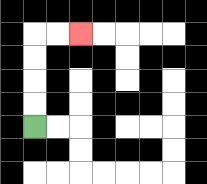{'start': '[1, 5]', 'end': '[3, 1]', 'path_directions': 'U,U,U,U,R,R', 'path_coordinates': '[[1, 5], [1, 4], [1, 3], [1, 2], [1, 1], [2, 1], [3, 1]]'}